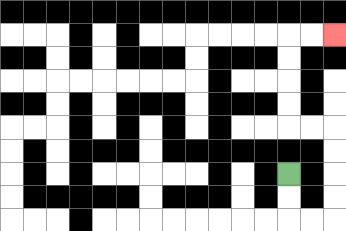{'start': '[12, 7]', 'end': '[14, 1]', 'path_directions': 'D,D,R,R,U,U,U,U,L,L,U,U,U,U,R,R', 'path_coordinates': '[[12, 7], [12, 8], [12, 9], [13, 9], [14, 9], [14, 8], [14, 7], [14, 6], [14, 5], [13, 5], [12, 5], [12, 4], [12, 3], [12, 2], [12, 1], [13, 1], [14, 1]]'}